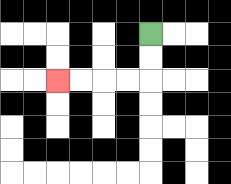{'start': '[6, 1]', 'end': '[2, 3]', 'path_directions': 'D,D,L,L,L,L', 'path_coordinates': '[[6, 1], [6, 2], [6, 3], [5, 3], [4, 3], [3, 3], [2, 3]]'}